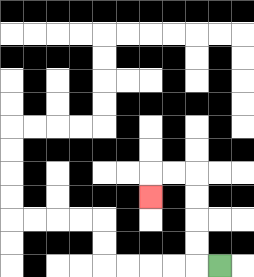{'start': '[9, 11]', 'end': '[6, 8]', 'path_directions': 'L,U,U,U,U,L,L,D', 'path_coordinates': '[[9, 11], [8, 11], [8, 10], [8, 9], [8, 8], [8, 7], [7, 7], [6, 7], [6, 8]]'}